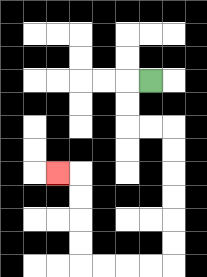{'start': '[6, 3]', 'end': '[2, 7]', 'path_directions': 'L,D,D,R,R,D,D,D,D,D,D,L,L,L,L,U,U,U,U,L', 'path_coordinates': '[[6, 3], [5, 3], [5, 4], [5, 5], [6, 5], [7, 5], [7, 6], [7, 7], [7, 8], [7, 9], [7, 10], [7, 11], [6, 11], [5, 11], [4, 11], [3, 11], [3, 10], [3, 9], [3, 8], [3, 7], [2, 7]]'}